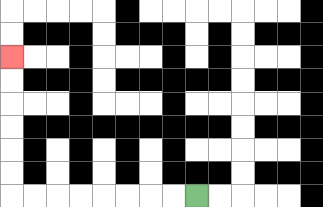{'start': '[8, 8]', 'end': '[0, 2]', 'path_directions': 'L,L,L,L,L,L,L,L,U,U,U,U,U,U', 'path_coordinates': '[[8, 8], [7, 8], [6, 8], [5, 8], [4, 8], [3, 8], [2, 8], [1, 8], [0, 8], [0, 7], [0, 6], [0, 5], [0, 4], [0, 3], [0, 2]]'}